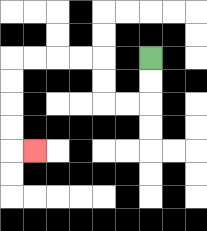{'start': '[6, 2]', 'end': '[1, 6]', 'path_directions': 'D,D,L,L,U,U,L,L,L,L,D,D,D,D,R', 'path_coordinates': '[[6, 2], [6, 3], [6, 4], [5, 4], [4, 4], [4, 3], [4, 2], [3, 2], [2, 2], [1, 2], [0, 2], [0, 3], [0, 4], [0, 5], [0, 6], [1, 6]]'}